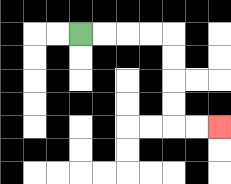{'start': '[3, 1]', 'end': '[9, 5]', 'path_directions': 'R,R,R,R,D,D,D,D,R,R', 'path_coordinates': '[[3, 1], [4, 1], [5, 1], [6, 1], [7, 1], [7, 2], [7, 3], [7, 4], [7, 5], [8, 5], [9, 5]]'}